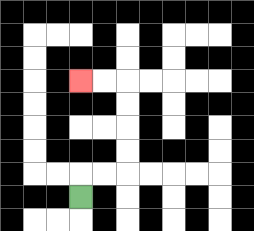{'start': '[3, 8]', 'end': '[3, 3]', 'path_directions': 'U,R,R,U,U,U,U,L,L', 'path_coordinates': '[[3, 8], [3, 7], [4, 7], [5, 7], [5, 6], [5, 5], [5, 4], [5, 3], [4, 3], [3, 3]]'}